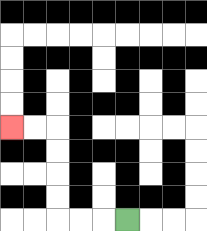{'start': '[5, 9]', 'end': '[0, 5]', 'path_directions': 'L,L,L,U,U,U,U,L,L', 'path_coordinates': '[[5, 9], [4, 9], [3, 9], [2, 9], [2, 8], [2, 7], [2, 6], [2, 5], [1, 5], [0, 5]]'}